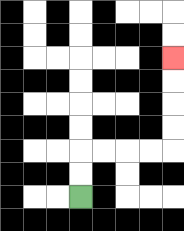{'start': '[3, 8]', 'end': '[7, 2]', 'path_directions': 'U,U,R,R,R,R,U,U,U,U', 'path_coordinates': '[[3, 8], [3, 7], [3, 6], [4, 6], [5, 6], [6, 6], [7, 6], [7, 5], [7, 4], [7, 3], [7, 2]]'}